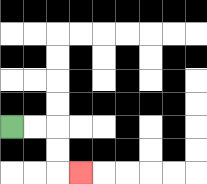{'start': '[0, 5]', 'end': '[3, 7]', 'path_directions': 'R,R,D,D,R', 'path_coordinates': '[[0, 5], [1, 5], [2, 5], [2, 6], [2, 7], [3, 7]]'}